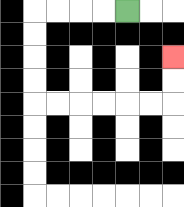{'start': '[5, 0]', 'end': '[7, 2]', 'path_directions': 'L,L,L,L,D,D,D,D,R,R,R,R,R,R,U,U', 'path_coordinates': '[[5, 0], [4, 0], [3, 0], [2, 0], [1, 0], [1, 1], [1, 2], [1, 3], [1, 4], [2, 4], [3, 4], [4, 4], [5, 4], [6, 4], [7, 4], [7, 3], [7, 2]]'}